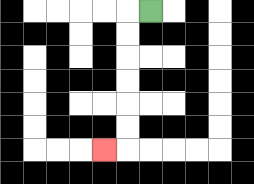{'start': '[6, 0]', 'end': '[4, 6]', 'path_directions': 'L,D,D,D,D,D,D,L', 'path_coordinates': '[[6, 0], [5, 0], [5, 1], [5, 2], [5, 3], [5, 4], [5, 5], [5, 6], [4, 6]]'}